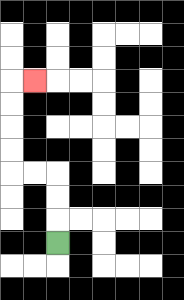{'start': '[2, 10]', 'end': '[1, 3]', 'path_directions': 'U,U,U,L,L,U,U,U,U,R', 'path_coordinates': '[[2, 10], [2, 9], [2, 8], [2, 7], [1, 7], [0, 7], [0, 6], [0, 5], [0, 4], [0, 3], [1, 3]]'}